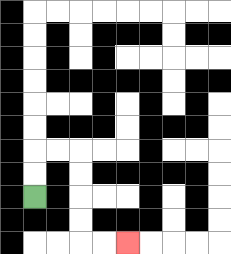{'start': '[1, 8]', 'end': '[5, 10]', 'path_directions': 'U,U,R,R,D,D,D,D,R,R', 'path_coordinates': '[[1, 8], [1, 7], [1, 6], [2, 6], [3, 6], [3, 7], [3, 8], [3, 9], [3, 10], [4, 10], [5, 10]]'}